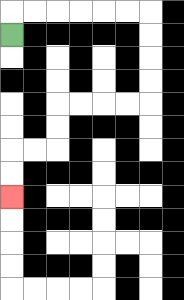{'start': '[0, 1]', 'end': '[0, 8]', 'path_directions': 'U,R,R,R,R,R,R,D,D,D,D,L,L,L,L,D,D,L,L,D,D', 'path_coordinates': '[[0, 1], [0, 0], [1, 0], [2, 0], [3, 0], [4, 0], [5, 0], [6, 0], [6, 1], [6, 2], [6, 3], [6, 4], [5, 4], [4, 4], [3, 4], [2, 4], [2, 5], [2, 6], [1, 6], [0, 6], [0, 7], [0, 8]]'}